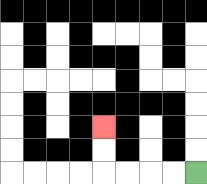{'start': '[8, 7]', 'end': '[4, 5]', 'path_directions': 'L,L,L,L,U,U', 'path_coordinates': '[[8, 7], [7, 7], [6, 7], [5, 7], [4, 7], [4, 6], [4, 5]]'}